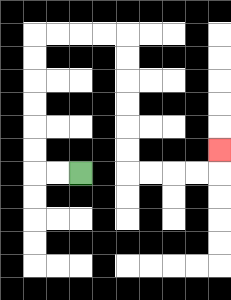{'start': '[3, 7]', 'end': '[9, 6]', 'path_directions': 'L,L,U,U,U,U,U,U,R,R,R,R,D,D,D,D,D,D,R,R,R,R,U', 'path_coordinates': '[[3, 7], [2, 7], [1, 7], [1, 6], [1, 5], [1, 4], [1, 3], [1, 2], [1, 1], [2, 1], [3, 1], [4, 1], [5, 1], [5, 2], [5, 3], [5, 4], [5, 5], [5, 6], [5, 7], [6, 7], [7, 7], [8, 7], [9, 7], [9, 6]]'}